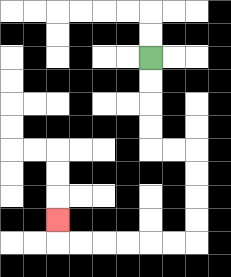{'start': '[6, 2]', 'end': '[2, 9]', 'path_directions': 'D,D,D,D,R,R,D,D,D,D,L,L,L,L,L,L,U', 'path_coordinates': '[[6, 2], [6, 3], [6, 4], [6, 5], [6, 6], [7, 6], [8, 6], [8, 7], [8, 8], [8, 9], [8, 10], [7, 10], [6, 10], [5, 10], [4, 10], [3, 10], [2, 10], [2, 9]]'}